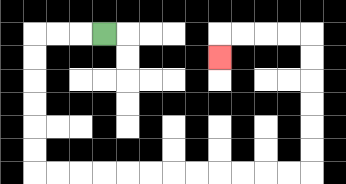{'start': '[4, 1]', 'end': '[9, 2]', 'path_directions': 'L,L,L,D,D,D,D,D,D,R,R,R,R,R,R,R,R,R,R,R,R,U,U,U,U,U,U,L,L,L,L,D', 'path_coordinates': '[[4, 1], [3, 1], [2, 1], [1, 1], [1, 2], [1, 3], [1, 4], [1, 5], [1, 6], [1, 7], [2, 7], [3, 7], [4, 7], [5, 7], [6, 7], [7, 7], [8, 7], [9, 7], [10, 7], [11, 7], [12, 7], [13, 7], [13, 6], [13, 5], [13, 4], [13, 3], [13, 2], [13, 1], [12, 1], [11, 1], [10, 1], [9, 1], [9, 2]]'}